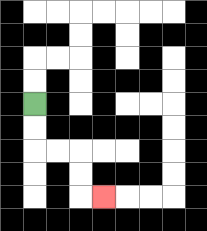{'start': '[1, 4]', 'end': '[4, 8]', 'path_directions': 'D,D,R,R,D,D,R', 'path_coordinates': '[[1, 4], [1, 5], [1, 6], [2, 6], [3, 6], [3, 7], [3, 8], [4, 8]]'}